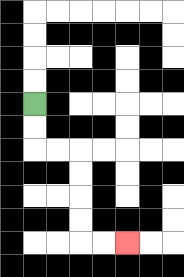{'start': '[1, 4]', 'end': '[5, 10]', 'path_directions': 'D,D,R,R,D,D,D,D,R,R', 'path_coordinates': '[[1, 4], [1, 5], [1, 6], [2, 6], [3, 6], [3, 7], [3, 8], [3, 9], [3, 10], [4, 10], [5, 10]]'}